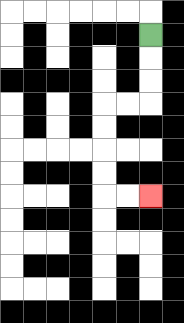{'start': '[6, 1]', 'end': '[6, 8]', 'path_directions': 'D,D,D,L,L,D,D,D,D,R,R', 'path_coordinates': '[[6, 1], [6, 2], [6, 3], [6, 4], [5, 4], [4, 4], [4, 5], [4, 6], [4, 7], [4, 8], [5, 8], [6, 8]]'}